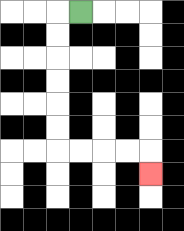{'start': '[3, 0]', 'end': '[6, 7]', 'path_directions': 'L,D,D,D,D,D,D,R,R,R,R,D', 'path_coordinates': '[[3, 0], [2, 0], [2, 1], [2, 2], [2, 3], [2, 4], [2, 5], [2, 6], [3, 6], [4, 6], [5, 6], [6, 6], [6, 7]]'}